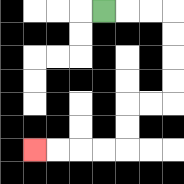{'start': '[4, 0]', 'end': '[1, 6]', 'path_directions': 'R,R,R,D,D,D,D,L,L,D,D,L,L,L,L', 'path_coordinates': '[[4, 0], [5, 0], [6, 0], [7, 0], [7, 1], [7, 2], [7, 3], [7, 4], [6, 4], [5, 4], [5, 5], [5, 6], [4, 6], [3, 6], [2, 6], [1, 6]]'}